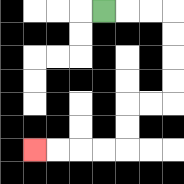{'start': '[4, 0]', 'end': '[1, 6]', 'path_directions': 'R,R,R,D,D,D,D,L,L,D,D,L,L,L,L', 'path_coordinates': '[[4, 0], [5, 0], [6, 0], [7, 0], [7, 1], [7, 2], [7, 3], [7, 4], [6, 4], [5, 4], [5, 5], [5, 6], [4, 6], [3, 6], [2, 6], [1, 6]]'}